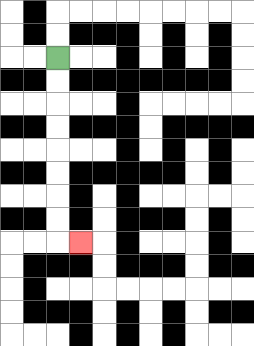{'start': '[2, 2]', 'end': '[3, 10]', 'path_directions': 'D,D,D,D,D,D,D,D,R', 'path_coordinates': '[[2, 2], [2, 3], [2, 4], [2, 5], [2, 6], [2, 7], [2, 8], [2, 9], [2, 10], [3, 10]]'}